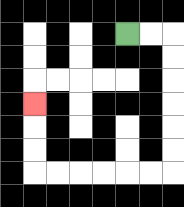{'start': '[5, 1]', 'end': '[1, 4]', 'path_directions': 'R,R,D,D,D,D,D,D,L,L,L,L,L,L,U,U,U', 'path_coordinates': '[[5, 1], [6, 1], [7, 1], [7, 2], [7, 3], [7, 4], [7, 5], [7, 6], [7, 7], [6, 7], [5, 7], [4, 7], [3, 7], [2, 7], [1, 7], [1, 6], [1, 5], [1, 4]]'}